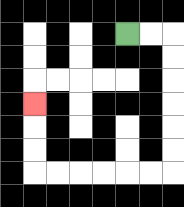{'start': '[5, 1]', 'end': '[1, 4]', 'path_directions': 'R,R,D,D,D,D,D,D,L,L,L,L,L,L,U,U,U', 'path_coordinates': '[[5, 1], [6, 1], [7, 1], [7, 2], [7, 3], [7, 4], [7, 5], [7, 6], [7, 7], [6, 7], [5, 7], [4, 7], [3, 7], [2, 7], [1, 7], [1, 6], [1, 5], [1, 4]]'}